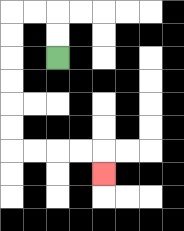{'start': '[2, 2]', 'end': '[4, 7]', 'path_directions': 'U,U,L,L,D,D,D,D,D,D,R,R,R,R,D', 'path_coordinates': '[[2, 2], [2, 1], [2, 0], [1, 0], [0, 0], [0, 1], [0, 2], [0, 3], [0, 4], [0, 5], [0, 6], [1, 6], [2, 6], [3, 6], [4, 6], [4, 7]]'}